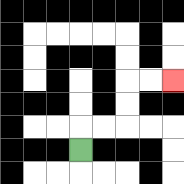{'start': '[3, 6]', 'end': '[7, 3]', 'path_directions': 'U,R,R,U,U,R,R', 'path_coordinates': '[[3, 6], [3, 5], [4, 5], [5, 5], [5, 4], [5, 3], [6, 3], [7, 3]]'}